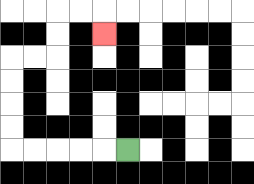{'start': '[5, 6]', 'end': '[4, 1]', 'path_directions': 'L,L,L,L,L,U,U,U,U,R,R,U,U,R,R,D', 'path_coordinates': '[[5, 6], [4, 6], [3, 6], [2, 6], [1, 6], [0, 6], [0, 5], [0, 4], [0, 3], [0, 2], [1, 2], [2, 2], [2, 1], [2, 0], [3, 0], [4, 0], [4, 1]]'}